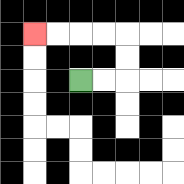{'start': '[3, 3]', 'end': '[1, 1]', 'path_directions': 'R,R,U,U,L,L,L,L', 'path_coordinates': '[[3, 3], [4, 3], [5, 3], [5, 2], [5, 1], [4, 1], [3, 1], [2, 1], [1, 1]]'}